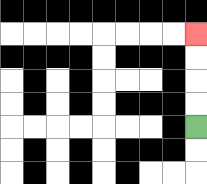{'start': '[8, 5]', 'end': '[8, 1]', 'path_directions': 'U,U,U,U', 'path_coordinates': '[[8, 5], [8, 4], [8, 3], [8, 2], [8, 1]]'}